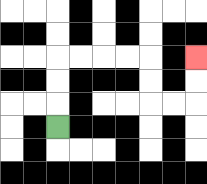{'start': '[2, 5]', 'end': '[8, 2]', 'path_directions': 'U,U,U,R,R,R,R,D,D,R,R,U,U', 'path_coordinates': '[[2, 5], [2, 4], [2, 3], [2, 2], [3, 2], [4, 2], [5, 2], [6, 2], [6, 3], [6, 4], [7, 4], [8, 4], [8, 3], [8, 2]]'}